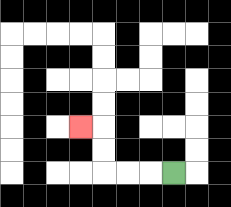{'start': '[7, 7]', 'end': '[3, 5]', 'path_directions': 'L,L,L,U,U,L', 'path_coordinates': '[[7, 7], [6, 7], [5, 7], [4, 7], [4, 6], [4, 5], [3, 5]]'}